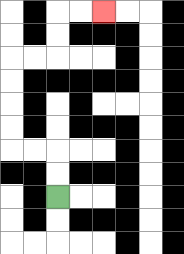{'start': '[2, 8]', 'end': '[4, 0]', 'path_directions': 'U,U,L,L,U,U,U,U,R,R,U,U,R,R', 'path_coordinates': '[[2, 8], [2, 7], [2, 6], [1, 6], [0, 6], [0, 5], [0, 4], [0, 3], [0, 2], [1, 2], [2, 2], [2, 1], [2, 0], [3, 0], [4, 0]]'}